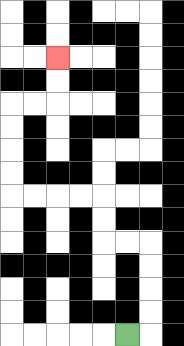{'start': '[5, 14]', 'end': '[2, 2]', 'path_directions': 'R,U,U,U,U,L,L,U,U,L,L,L,L,U,U,U,U,R,R,U,U', 'path_coordinates': '[[5, 14], [6, 14], [6, 13], [6, 12], [6, 11], [6, 10], [5, 10], [4, 10], [4, 9], [4, 8], [3, 8], [2, 8], [1, 8], [0, 8], [0, 7], [0, 6], [0, 5], [0, 4], [1, 4], [2, 4], [2, 3], [2, 2]]'}